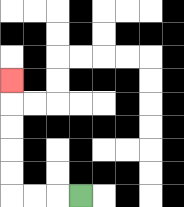{'start': '[3, 8]', 'end': '[0, 3]', 'path_directions': 'L,L,L,U,U,U,U,U', 'path_coordinates': '[[3, 8], [2, 8], [1, 8], [0, 8], [0, 7], [0, 6], [0, 5], [0, 4], [0, 3]]'}